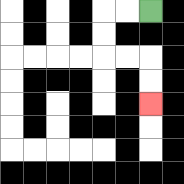{'start': '[6, 0]', 'end': '[6, 4]', 'path_directions': 'L,L,D,D,R,R,D,D', 'path_coordinates': '[[6, 0], [5, 0], [4, 0], [4, 1], [4, 2], [5, 2], [6, 2], [6, 3], [6, 4]]'}